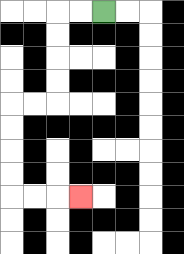{'start': '[4, 0]', 'end': '[3, 8]', 'path_directions': 'L,L,D,D,D,D,L,L,D,D,D,D,R,R,R', 'path_coordinates': '[[4, 0], [3, 0], [2, 0], [2, 1], [2, 2], [2, 3], [2, 4], [1, 4], [0, 4], [0, 5], [0, 6], [0, 7], [0, 8], [1, 8], [2, 8], [3, 8]]'}